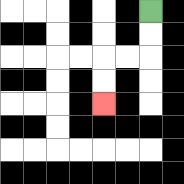{'start': '[6, 0]', 'end': '[4, 4]', 'path_directions': 'D,D,L,L,D,D', 'path_coordinates': '[[6, 0], [6, 1], [6, 2], [5, 2], [4, 2], [4, 3], [4, 4]]'}